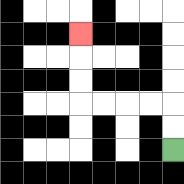{'start': '[7, 6]', 'end': '[3, 1]', 'path_directions': 'U,U,L,L,L,L,U,U,U', 'path_coordinates': '[[7, 6], [7, 5], [7, 4], [6, 4], [5, 4], [4, 4], [3, 4], [3, 3], [3, 2], [3, 1]]'}